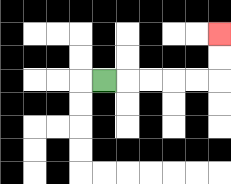{'start': '[4, 3]', 'end': '[9, 1]', 'path_directions': 'R,R,R,R,R,U,U', 'path_coordinates': '[[4, 3], [5, 3], [6, 3], [7, 3], [8, 3], [9, 3], [9, 2], [9, 1]]'}